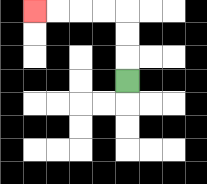{'start': '[5, 3]', 'end': '[1, 0]', 'path_directions': 'U,U,U,L,L,L,L', 'path_coordinates': '[[5, 3], [5, 2], [5, 1], [5, 0], [4, 0], [3, 0], [2, 0], [1, 0]]'}